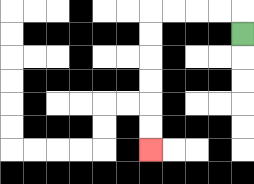{'start': '[10, 1]', 'end': '[6, 6]', 'path_directions': 'U,L,L,L,L,D,D,D,D,D,D', 'path_coordinates': '[[10, 1], [10, 0], [9, 0], [8, 0], [7, 0], [6, 0], [6, 1], [6, 2], [6, 3], [6, 4], [6, 5], [6, 6]]'}